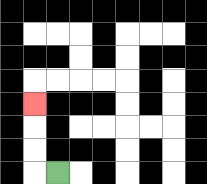{'start': '[2, 7]', 'end': '[1, 4]', 'path_directions': 'L,U,U,U', 'path_coordinates': '[[2, 7], [1, 7], [1, 6], [1, 5], [1, 4]]'}